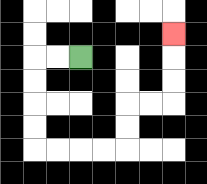{'start': '[3, 2]', 'end': '[7, 1]', 'path_directions': 'L,L,D,D,D,D,R,R,R,R,U,U,R,R,U,U,U', 'path_coordinates': '[[3, 2], [2, 2], [1, 2], [1, 3], [1, 4], [1, 5], [1, 6], [2, 6], [3, 6], [4, 6], [5, 6], [5, 5], [5, 4], [6, 4], [7, 4], [7, 3], [7, 2], [7, 1]]'}